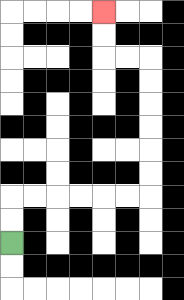{'start': '[0, 10]', 'end': '[4, 0]', 'path_directions': 'U,U,R,R,R,R,R,R,U,U,U,U,U,U,L,L,U,U', 'path_coordinates': '[[0, 10], [0, 9], [0, 8], [1, 8], [2, 8], [3, 8], [4, 8], [5, 8], [6, 8], [6, 7], [6, 6], [6, 5], [6, 4], [6, 3], [6, 2], [5, 2], [4, 2], [4, 1], [4, 0]]'}